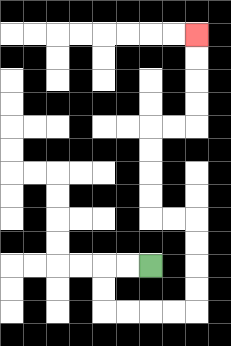{'start': '[6, 11]', 'end': '[8, 1]', 'path_directions': 'L,L,D,D,R,R,R,R,U,U,U,U,L,L,U,U,U,U,R,R,U,U,U,U', 'path_coordinates': '[[6, 11], [5, 11], [4, 11], [4, 12], [4, 13], [5, 13], [6, 13], [7, 13], [8, 13], [8, 12], [8, 11], [8, 10], [8, 9], [7, 9], [6, 9], [6, 8], [6, 7], [6, 6], [6, 5], [7, 5], [8, 5], [8, 4], [8, 3], [8, 2], [8, 1]]'}